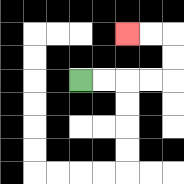{'start': '[3, 3]', 'end': '[5, 1]', 'path_directions': 'R,R,R,R,U,U,L,L', 'path_coordinates': '[[3, 3], [4, 3], [5, 3], [6, 3], [7, 3], [7, 2], [7, 1], [6, 1], [5, 1]]'}